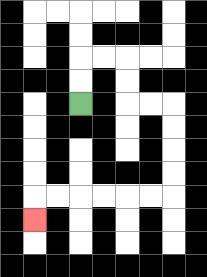{'start': '[3, 4]', 'end': '[1, 9]', 'path_directions': 'U,U,R,R,D,D,R,R,D,D,D,D,L,L,L,L,L,L,D', 'path_coordinates': '[[3, 4], [3, 3], [3, 2], [4, 2], [5, 2], [5, 3], [5, 4], [6, 4], [7, 4], [7, 5], [7, 6], [7, 7], [7, 8], [6, 8], [5, 8], [4, 8], [3, 8], [2, 8], [1, 8], [1, 9]]'}